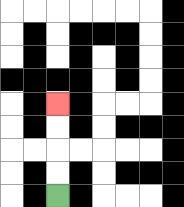{'start': '[2, 8]', 'end': '[2, 4]', 'path_directions': 'U,U,U,U', 'path_coordinates': '[[2, 8], [2, 7], [2, 6], [2, 5], [2, 4]]'}